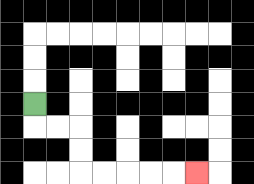{'start': '[1, 4]', 'end': '[8, 7]', 'path_directions': 'D,R,R,D,D,R,R,R,R,R', 'path_coordinates': '[[1, 4], [1, 5], [2, 5], [3, 5], [3, 6], [3, 7], [4, 7], [5, 7], [6, 7], [7, 7], [8, 7]]'}